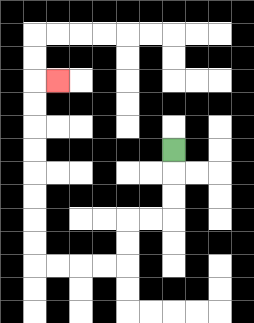{'start': '[7, 6]', 'end': '[2, 3]', 'path_directions': 'D,D,D,L,L,D,D,L,L,L,L,U,U,U,U,U,U,U,U,R', 'path_coordinates': '[[7, 6], [7, 7], [7, 8], [7, 9], [6, 9], [5, 9], [5, 10], [5, 11], [4, 11], [3, 11], [2, 11], [1, 11], [1, 10], [1, 9], [1, 8], [1, 7], [1, 6], [1, 5], [1, 4], [1, 3], [2, 3]]'}